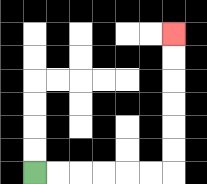{'start': '[1, 7]', 'end': '[7, 1]', 'path_directions': 'R,R,R,R,R,R,U,U,U,U,U,U', 'path_coordinates': '[[1, 7], [2, 7], [3, 7], [4, 7], [5, 7], [6, 7], [7, 7], [7, 6], [7, 5], [7, 4], [7, 3], [7, 2], [7, 1]]'}